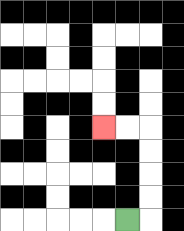{'start': '[5, 9]', 'end': '[4, 5]', 'path_directions': 'R,U,U,U,U,L,L', 'path_coordinates': '[[5, 9], [6, 9], [6, 8], [6, 7], [6, 6], [6, 5], [5, 5], [4, 5]]'}